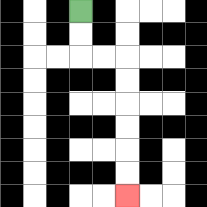{'start': '[3, 0]', 'end': '[5, 8]', 'path_directions': 'D,D,R,R,D,D,D,D,D,D', 'path_coordinates': '[[3, 0], [3, 1], [3, 2], [4, 2], [5, 2], [5, 3], [5, 4], [5, 5], [5, 6], [5, 7], [5, 8]]'}